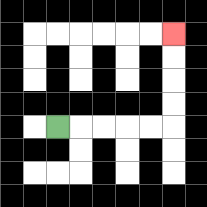{'start': '[2, 5]', 'end': '[7, 1]', 'path_directions': 'R,R,R,R,R,U,U,U,U', 'path_coordinates': '[[2, 5], [3, 5], [4, 5], [5, 5], [6, 5], [7, 5], [7, 4], [7, 3], [7, 2], [7, 1]]'}